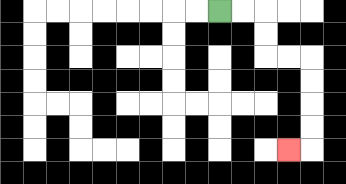{'start': '[9, 0]', 'end': '[12, 6]', 'path_directions': 'R,R,D,D,R,R,D,D,D,D,L', 'path_coordinates': '[[9, 0], [10, 0], [11, 0], [11, 1], [11, 2], [12, 2], [13, 2], [13, 3], [13, 4], [13, 5], [13, 6], [12, 6]]'}